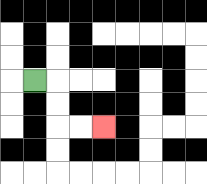{'start': '[1, 3]', 'end': '[4, 5]', 'path_directions': 'R,D,D,R,R', 'path_coordinates': '[[1, 3], [2, 3], [2, 4], [2, 5], [3, 5], [4, 5]]'}